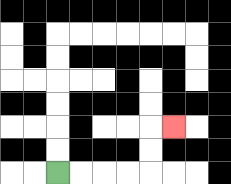{'start': '[2, 7]', 'end': '[7, 5]', 'path_directions': 'R,R,R,R,U,U,R', 'path_coordinates': '[[2, 7], [3, 7], [4, 7], [5, 7], [6, 7], [6, 6], [6, 5], [7, 5]]'}